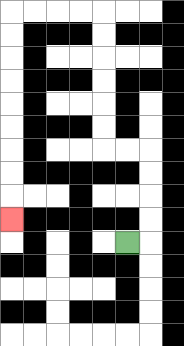{'start': '[5, 10]', 'end': '[0, 9]', 'path_directions': 'R,U,U,U,U,L,L,U,U,U,U,U,U,L,L,L,L,D,D,D,D,D,D,D,D,D', 'path_coordinates': '[[5, 10], [6, 10], [6, 9], [6, 8], [6, 7], [6, 6], [5, 6], [4, 6], [4, 5], [4, 4], [4, 3], [4, 2], [4, 1], [4, 0], [3, 0], [2, 0], [1, 0], [0, 0], [0, 1], [0, 2], [0, 3], [0, 4], [0, 5], [0, 6], [0, 7], [0, 8], [0, 9]]'}